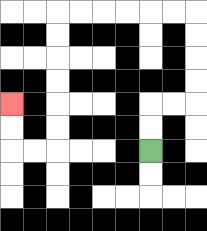{'start': '[6, 6]', 'end': '[0, 4]', 'path_directions': 'U,U,R,R,U,U,U,U,L,L,L,L,L,L,D,D,D,D,D,D,L,L,U,U', 'path_coordinates': '[[6, 6], [6, 5], [6, 4], [7, 4], [8, 4], [8, 3], [8, 2], [8, 1], [8, 0], [7, 0], [6, 0], [5, 0], [4, 0], [3, 0], [2, 0], [2, 1], [2, 2], [2, 3], [2, 4], [2, 5], [2, 6], [1, 6], [0, 6], [0, 5], [0, 4]]'}